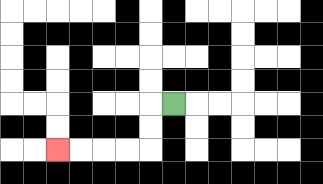{'start': '[7, 4]', 'end': '[2, 6]', 'path_directions': 'L,D,D,L,L,L,L', 'path_coordinates': '[[7, 4], [6, 4], [6, 5], [6, 6], [5, 6], [4, 6], [3, 6], [2, 6]]'}